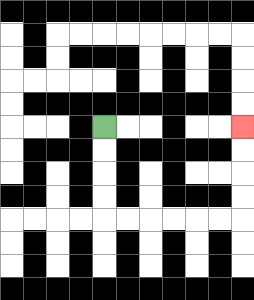{'start': '[4, 5]', 'end': '[10, 5]', 'path_directions': 'D,D,D,D,R,R,R,R,R,R,U,U,U,U', 'path_coordinates': '[[4, 5], [4, 6], [4, 7], [4, 8], [4, 9], [5, 9], [6, 9], [7, 9], [8, 9], [9, 9], [10, 9], [10, 8], [10, 7], [10, 6], [10, 5]]'}